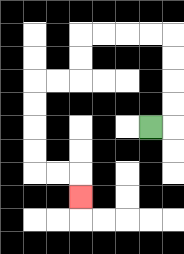{'start': '[6, 5]', 'end': '[3, 8]', 'path_directions': 'R,U,U,U,U,L,L,L,L,D,D,L,L,D,D,D,D,R,R,D', 'path_coordinates': '[[6, 5], [7, 5], [7, 4], [7, 3], [7, 2], [7, 1], [6, 1], [5, 1], [4, 1], [3, 1], [3, 2], [3, 3], [2, 3], [1, 3], [1, 4], [1, 5], [1, 6], [1, 7], [2, 7], [3, 7], [3, 8]]'}